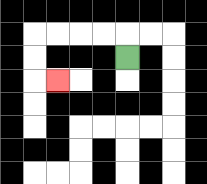{'start': '[5, 2]', 'end': '[2, 3]', 'path_directions': 'U,L,L,L,L,D,D,R', 'path_coordinates': '[[5, 2], [5, 1], [4, 1], [3, 1], [2, 1], [1, 1], [1, 2], [1, 3], [2, 3]]'}